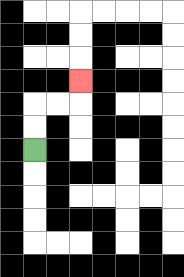{'start': '[1, 6]', 'end': '[3, 3]', 'path_directions': 'U,U,R,R,U', 'path_coordinates': '[[1, 6], [1, 5], [1, 4], [2, 4], [3, 4], [3, 3]]'}